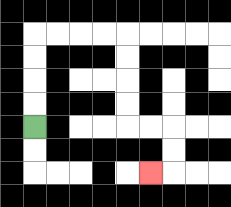{'start': '[1, 5]', 'end': '[6, 7]', 'path_directions': 'U,U,U,U,R,R,R,R,D,D,D,D,R,R,D,D,L', 'path_coordinates': '[[1, 5], [1, 4], [1, 3], [1, 2], [1, 1], [2, 1], [3, 1], [4, 1], [5, 1], [5, 2], [5, 3], [5, 4], [5, 5], [6, 5], [7, 5], [7, 6], [7, 7], [6, 7]]'}